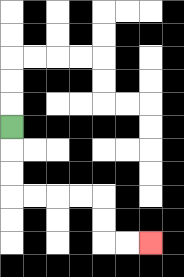{'start': '[0, 5]', 'end': '[6, 10]', 'path_directions': 'D,D,D,R,R,R,R,D,D,R,R', 'path_coordinates': '[[0, 5], [0, 6], [0, 7], [0, 8], [1, 8], [2, 8], [3, 8], [4, 8], [4, 9], [4, 10], [5, 10], [6, 10]]'}